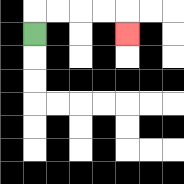{'start': '[1, 1]', 'end': '[5, 1]', 'path_directions': 'U,R,R,R,R,D', 'path_coordinates': '[[1, 1], [1, 0], [2, 0], [3, 0], [4, 0], [5, 0], [5, 1]]'}